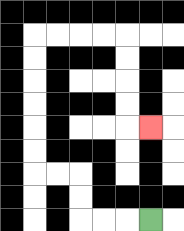{'start': '[6, 9]', 'end': '[6, 5]', 'path_directions': 'L,L,L,U,U,L,L,U,U,U,U,U,U,R,R,R,R,D,D,D,D,R', 'path_coordinates': '[[6, 9], [5, 9], [4, 9], [3, 9], [3, 8], [3, 7], [2, 7], [1, 7], [1, 6], [1, 5], [1, 4], [1, 3], [1, 2], [1, 1], [2, 1], [3, 1], [4, 1], [5, 1], [5, 2], [5, 3], [5, 4], [5, 5], [6, 5]]'}